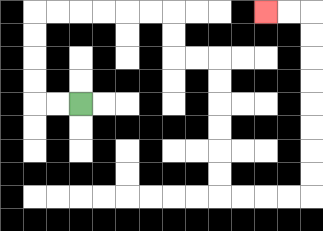{'start': '[3, 4]', 'end': '[11, 0]', 'path_directions': 'L,L,U,U,U,U,R,R,R,R,R,R,D,D,R,R,D,D,D,D,D,D,R,R,R,R,U,U,U,U,U,U,U,U,L,L', 'path_coordinates': '[[3, 4], [2, 4], [1, 4], [1, 3], [1, 2], [1, 1], [1, 0], [2, 0], [3, 0], [4, 0], [5, 0], [6, 0], [7, 0], [7, 1], [7, 2], [8, 2], [9, 2], [9, 3], [9, 4], [9, 5], [9, 6], [9, 7], [9, 8], [10, 8], [11, 8], [12, 8], [13, 8], [13, 7], [13, 6], [13, 5], [13, 4], [13, 3], [13, 2], [13, 1], [13, 0], [12, 0], [11, 0]]'}